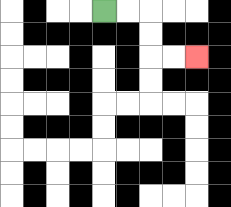{'start': '[4, 0]', 'end': '[8, 2]', 'path_directions': 'R,R,D,D,R,R', 'path_coordinates': '[[4, 0], [5, 0], [6, 0], [6, 1], [6, 2], [7, 2], [8, 2]]'}